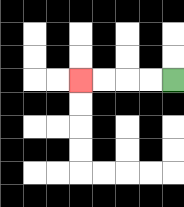{'start': '[7, 3]', 'end': '[3, 3]', 'path_directions': 'L,L,L,L', 'path_coordinates': '[[7, 3], [6, 3], [5, 3], [4, 3], [3, 3]]'}